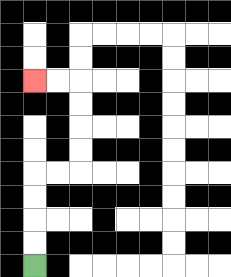{'start': '[1, 11]', 'end': '[1, 3]', 'path_directions': 'U,U,U,U,R,R,U,U,U,U,L,L', 'path_coordinates': '[[1, 11], [1, 10], [1, 9], [1, 8], [1, 7], [2, 7], [3, 7], [3, 6], [3, 5], [3, 4], [3, 3], [2, 3], [1, 3]]'}